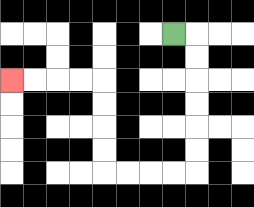{'start': '[7, 1]', 'end': '[0, 3]', 'path_directions': 'R,D,D,D,D,D,D,L,L,L,L,U,U,U,U,L,L,L,L', 'path_coordinates': '[[7, 1], [8, 1], [8, 2], [8, 3], [8, 4], [8, 5], [8, 6], [8, 7], [7, 7], [6, 7], [5, 7], [4, 7], [4, 6], [4, 5], [4, 4], [4, 3], [3, 3], [2, 3], [1, 3], [0, 3]]'}